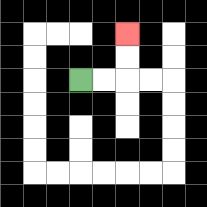{'start': '[3, 3]', 'end': '[5, 1]', 'path_directions': 'R,R,U,U', 'path_coordinates': '[[3, 3], [4, 3], [5, 3], [5, 2], [5, 1]]'}